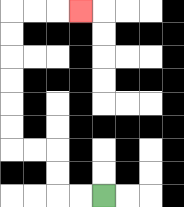{'start': '[4, 8]', 'end': '[3, 0]', 'path_directions': 'L,L,U,U,L,L,U,U,U,U,U,U,R,R,R', 'path_coordinates': '[[4, 8], [3, 8], [2, 8], [2, 7], [2, 6], [1, 6], [0, 6], [0, 5], [0, 4], [0, 3], [0, 2], [0, 1], [0, 0], [1, 0], [2, 0], [3, 0]]'}